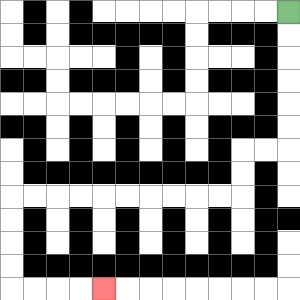{'start': '[12, 0]', 'end': '[4, 12]', 'path_directions': 'D,D,D,D,D,D,L,L,D,D,L,L,L,L,L,L,L,L,L,L,D,D,D,D,R,R,R,R', 'path_coordinates': '[[12, 0], [12, 1], [12, 2], [12, 3], [12, 4], [12, 5], [12, 6], [11, 6], [10, 6], [10, 7], [10, 8], [9, 8], [8, 8], [7, 8], [6, 8], [5, 8], [4, 8], [3, 8], [2, 8], [1, 8], [0, 8], [0, 9], [0, 10], [0, 11], [0, 12], [1, 12], [2, 12], [3, 12], [4, 12]]'}